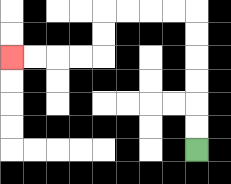{'start': '[8, 6]', 'end': '[0, 2]', 'path_directions': 'U,U,U,U,U,U,L,L,L,L,D,D,L,L,L,L', 'path_coordinates': '[[8, 6], [8, 5], [8, 4], [8, 3], [8, 2], [8, 1], [8, 0], [7, 0], [6, 0], [5, 0], [4, 0], [4, 1], [4, 2], [3, 2], [2, 2], [1, 2], [0, 2]]'}